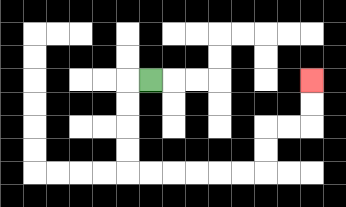{'start': '[6, 3]', 'end': '[13, 3]', 'path_directions': 'L,D,D,D,D,R,R,R,R,R,R,U,U,R,R,U,U', 'path_coordinates': '[[6, 3], [5, 3], [5, 4], [5, 5], [5, 6], [5, 7], [6, 7], [7, 7], [8, 7], [9, 7], [10, 7], [11, 7], [11, 6], [11, 5], [12, 5], [13, 5], [13, 4], [13, 3]]'}